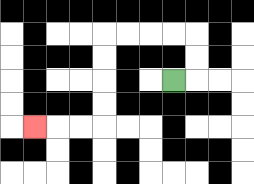{'start': '[7, 3]', 'end': '[1, 5]', 'path_directions': 'R,U,U,L,L,L,L,D,D,D,D,L,L,L', 'path_coordinates': '[[7, 3], [8, 3], [8, 2], [8, 1], [7, 1], [6, 1], [5, 1], [4, 1], [4, 2], [4, 3], [4, 4], [4, 5], [3, 5], [2, 5], [1, 5]]'}